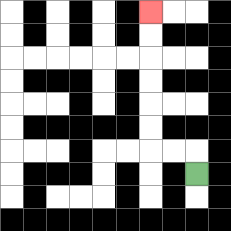{'start': '[8, 7]', 'end': '[6, 0]', 'path_directions': 'U,L,L,U,U,U,U,U,U', 'path_coordinates': '[[8, 7], [8, 6], [7, 6], [6, 6], [6, 5], [6, 4], [6, 3], [6, 2], [6, 1], [6, 0]]'}